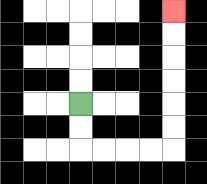{'start': '[3, 4]', 'end': '[7, 0]', 'path_directions': 'D,D,R,R,R,R,U,U,U,U,U,U', 'path_coordinates': '[[3, 4], [3, 5], [3, 6], [4, 6], [5, 6], [6, 6], [7, 6], [7, 5], [7, 4], [7, 3], [7, 2], [7, 1], [7, 0]]'}